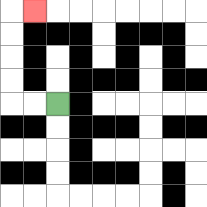{'start': '[2, 4]', 'end': '[1, 0]', 'path_directions': 'L,L,U,U,U,U,R', 'path_coordinates': '[[2, 4], [1, 4], [0, 4], [0, 3], [0, 2], [0, 1], [0, 0], [1, 0]]'}